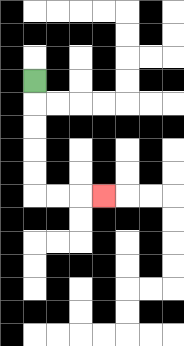{'start': '[1, 3]', 'end': '[4, 8]', 'path_directions': 'D,D,D,D,D,R,R,R', 'path_coordinates': '[[1, 3], [1, 4], [1, 5], [1, 6], [1, 7], [1, 8], [2, 8], [3, 8], [4, 8]]'}